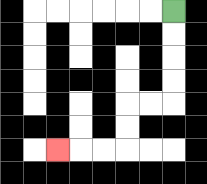{'start': '[7, 0]', 'end': '[2, 6]', 'path_directions': 'D,D,D,D,L,L,D,D,L,L,L', 'path_coordinates': '[[7, 0], [7, 1], [7, 2], [7, 3], [7, 4], [6, 4], [5, 4], [5, 5], [5, 6], [4, 6], [3, 6], [2, 6]]'}